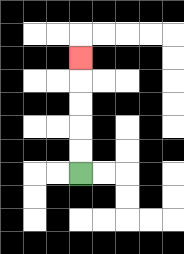{'start': '[3, 7]', 'end': '[3, 2]', 'path_directions': 'U,U,U,U,U', 'path_coordinates': '[[3, 7], [3, 6], [3, 5], [3, 4], [3, 3], [3, 2]]'}